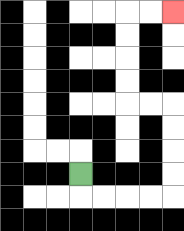{'start': '[3, 7]', 'end': '[7, 0]', 'path_directions': 'D,R,R,R,R,U,U,U,U,L,L,U,U,U,U,R,R', 'path_coordinates': '[[3, 7], [3, 8], [4, 8], [5, 8], [6, 8], [7, 8], [7, 7], [7, 6], [7, 5], [7, 4], [6, 4], [5, 4], [5, 3], [5, 2], [5, 1], [5, 0], [6, 0], [7, 0]]'}